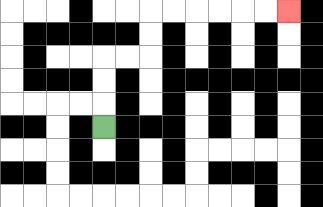{'start': '[4, 5]', 'end': '[12, 0]', 'path_directions': 'U,U,U,R,R,U,U,R,R,R,R,R,R', 'path_coordinates': '[[4, 5], [4, 4], [4, 3], [4, 2], [5, 2], [6, 2], [6, 1], [6, 0], [7, 0], [8, 0], [9, 0], [10, 0], [11, 0], [12, 0]]'}